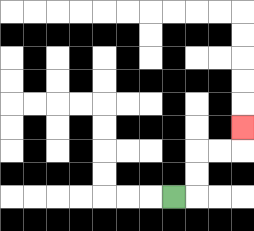{'start': '[7, 8]', 'end': '[10, 5]', 'path_directions': 'R,U,U,R,R,U', 'path_coordinates': '[[7, 8], [8, 8], [8, 7], [8, 6], [9, 6], [10, 6], [10, 5]]'}